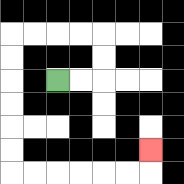{'start': '[2, 3]', 'end': '[6, 6]', 'path_directions': 'R,R,U,U,L,L,L,L,D,D,D,D,D,D,R,R,R,R,R,R,U', 'path_coordinates': '[[2, 3], [3, 3], [4, 3], [4, 2], [4, 1], [3, 1], [2, 1], [1, 1], [0, 1], [0, 2], [0, 3], [0, 4], [0, 5], [0, 6], [0, 7], [1, 7], [2, 7], [3, 7], [4, 7], [5, 7], [6, 7], [6, 6]]'}